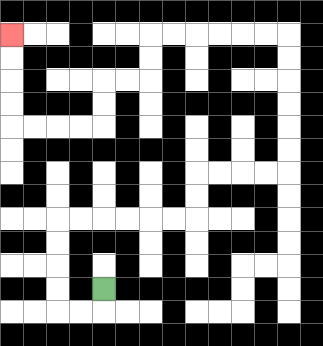{'start': '[4, 12]', 'end': '[0, 1]', 'path_directions': 'D,L,L,U,U,U,U,R,R,R,R,R,R,U,U,R,R,R,R,U,U,U,U,U,U,L,L,L,L,L,L,D,D,L,L,D,D,L,L,L,L,U,U,U,U', 'path_coordinates': '[[4, 12], [4, 13], [3, 13], [2, 13], [2, 12], [2, 11], [2, 10], [2, 9], [3, 9], [4, 9], [5, 9], [6, 9], [7, 9], [8, 9], [8, 8], [8, 7], [9, 7], [10, 7], [11, 7], [12, 7], [12, 6], [12, 5], [12, 4], [12, 3], [12, 2], [12, 1], [11, 1], [10, 1], [9, 1], [8, 1], [7, 1], [6, 1], [6, 2], [6, 3], [5, 3], [4, 3], [4, 4], [4, 5], [3, 5], [2, 5], [1, 5], [0, 5], [0, 4], [0, 3], [0, 2], [0, 1]]'}